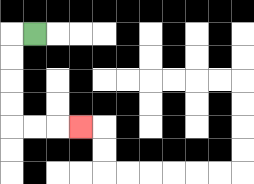{'start': '[1, 1]', 'end': '[3, 5]', 'path_directions': 'L,D,D,D,D,R,R,R', 'path_coordinates': '[[1, 1], [0, 1], [0, 2], [0, 3], [0, 4], [0, 5], [1, 5], [2, 5], [3, 5]]'}